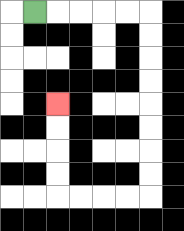{'start': '[1, 0]', 'end': '[2, 4]', 'path_directions': 'R,R,R,R,R,D,D,D,D,D,D,D,D,L,L,L,L,U,U,U,U', 'path_coordinates': '[[1, 0], [2, 0], [3, 0], [4, 0], [5, 0], [6, 0], [6, 1], [6, 2], [6, 3], [6, 4], [6, 5], [6, 6], [6, 7], [6, 8], [5, 8], [4, 8], [3, 8], [2, 8], [2, 7], [2, 6], [2, 5], [2, 4]]'}